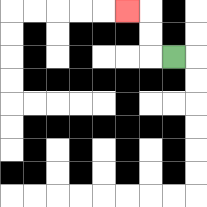{'start': '[7, 2]', 'end': '[5, 0]', 'path_directions': 'L,U,U,L', 'path_coordinates': '[[7, 2], [6, 2], [6, 1], [6, 0], [5, 0]]'}